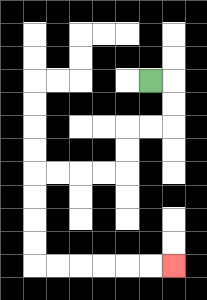{'start': '[6, 3]', 'end': '[7, 11]', 'path_directions': 'R,D,D,L,L,D,D,L,L,L,L,D,D,D,D,R,R,R,R,R,R', 'path_coordinates': '[[6, 3], [7, 3], [7, 4], [7, 5], [6, 5], [5, 5], [5, 6], [5, 7], [4, 7], [3, 7], [2, 7], [1, 7], [1, 8], [1, 9], [1, 10], [1, 11], [2, 11], [3, 11], [4, 11], [5, 11], [6, 11], [7, 11]]'}